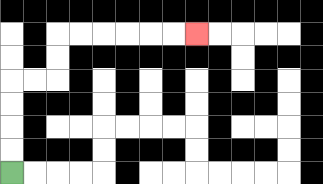{'start': '[0, 7]', 'end': '[8, 1]', 'path_directions': 'U,U,U,U,R,R,U,U,R,R,R,R,R,R', 'path_coordinates': '[[0, 7], [0, 6], [0, 5], [0, 4], [0, 3], [1, 3], [2, 3], [2, 2], [2, 1], [3, 1], [4, 1], [5, 1], [6, 1], [7, 1], [8, 1]]'}